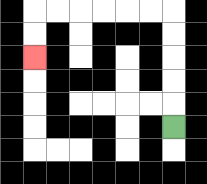{'start': '[7, 5]', 'end': '[1, 2]', 'path_directions': 'U,U,U,U,U,L,L,L,L,L,L,D,D', 'path_coordinates': '[[7, 5], [7, 4], [7, 3], [7, 2], [7, 1], [7, 0], [6, 0], [5, 0], [4, 0], [3, 0], [2, 0], [1, 0], [1, 1], [1, 2]]'}